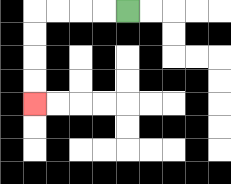{'start': '[5, 0]', 'end': '[1, 4]', 'path_directions': 'L,L,L,L,D,D,D,D', 'path_coordinates': '[[5, 0], [4, 0], [3, 0], [2, 0], [1, 0], [1, 1], [1, 2], [1, 3], [1, 4]]'}